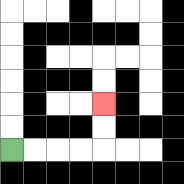{'start': '[0, 6]', 'end': '[4, 4]', 'path_directions': 'R,R,R,R,U,U', 'path_coordinates': '[[0, 6], [1, 6], [2, 6], [3, 6], [4, 6], [4, 5], [4, 4]]'}